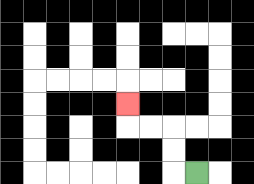{'start': '[8, 7]', 'end': '[5, 4]', 'path_directions': 'L,U,U,L,L,U', 'path_coordinates': '[[8, 7], [7, 7], [7, 6], [7, 5], [6, 5], [5, 5], [5, 4]]'}